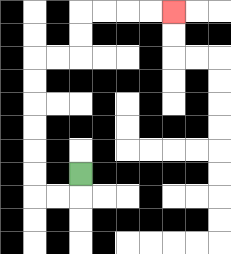{'start': '[3, 7]', 'end': '[7, 0]', 'path_directions': 'D,L,L,U,U,U,U,U,U,R,R,U,U,R,R,R,R', 'path_coordinates': '[[3, 7], [3, 8], [2, 8], [1, 8], [1, 7], [1, 6], [1, 5], [1, 4], [1, 3], [1, 2], [2, 2], [3, 2], [3, 1], [3, 0], [4, 0], [5, 0], [6, 0], [7, 0]]'}